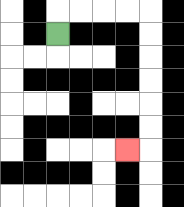{'start': '[2, 1]', 'end': '[5, 6]', 'path_directions': 'U,R,R,R,R,D,D,D,D,D,D,L', 'path_coordinates': '[[2, 1], [2, 0], [3, 0], [4, 0], [5, 0], [6, 0], [6, 1], [6, 2], [6, 3], [6, 4], [6, 5], [6, 6], [5, 6]]'}